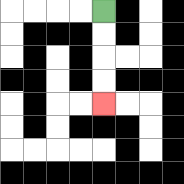{'start': '[4, 0]', 'end': '[4, 4]', 'path_directions': 'D,D,D,D', 'path_coordinates': '[[4, 0], [4, 1], [4, 2], [4, 3], [4, 4]]'}